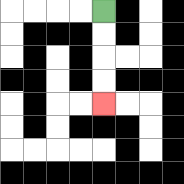{'start': '[4, 0]', 'end': '[4, 4]', 'path_directions': 'D,D,D,D', 'path_coordinates': '[[4, 0], [4, 1], [4, 2], [4, 3], [4, 4]]'}